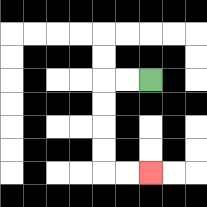{'start': '[6, 3]', 'end': '[6, 7]', 'path_directions': 'L,L,D,D,D,D,R,R', 'path_coordinates': '[[6, 3], [5, 3], [4, 3], [4, 4], [4, 5], [4, 6], [4, 7], [5, 7], [6, 7]]'}